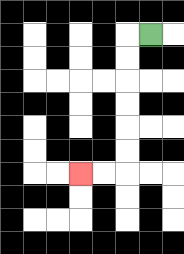{'start': '[6, 1]', 'end': '[3, 7]', 'path_directions': 'L,D,D,D,D,D,D,L,L', 'path_coordinates': '[[6, 1], [5, 1], [5, 2], [5, 3], [5, 4], [5, 5], [5, 6], [5, 7], [4, 7], [3, 7]]'}